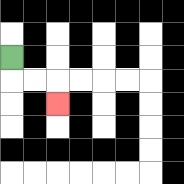{'start': '[0, 2]', 'end': '[2, 4]', 'path_directions': 'D,R,R,D', 'path_coordinates': '[[0, 2], [0, 3], [1, 3], [2, 3], [2, 4]]'}